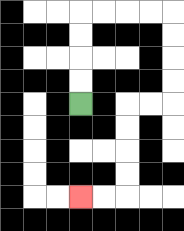{'start': '[3, 4]', 'end': '[3, 8]', 'path_directions': 'U,U,U,U,R,R,R,R,D,D,D,D,L,L,D,D,D,D,L,L', 'path_coordinates': '[[3, 4], [3, 3], [3, 2], [3, 1], [3, 0], [4, 0], [5, 0], [6, 0], [7, 0], [7, 1], [7, 2], [7, 3], [7, 4], [6, 4], [5, 4], [5, 5], [5, 6], [5, 7], [5, 8], [4, 8], [3, 8]]'}